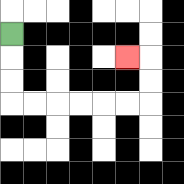{'start': '[0, 1]', 'end': '[5, 2]', 'path_directions': 'D,D,D,R,R,R,R,R,R,U,U,L', 'path_coordinates': '[[0, 1], [0, 2], [0, 3], [0, 4], [1, 4], [2, 4], [3, 4], [4, 4], [5, 4], [6, 4], [6, 3], [6, 2], [5, 2]]'}